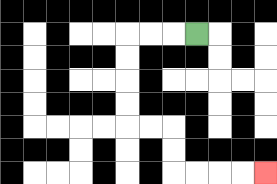{'start': '[8, 1]', 'end': '[11, 7]', 'path_directions': 'L,L,L,D,D,D,D,R,R,D,D,R,R,R,R', 'path_coordinates': '[[8, 1], [7, 1], [6, 1], [5, 1], [5, 2], [5, 3], [5, 4], [5, 5], [6, 5], [7, 5], [7, 6], [7, 7], [8, 7], [9, 7], [10, 7], [11, 7]]'}